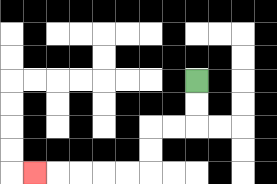{'start': '[8, 3]', 'end': '[1, 7]', 'path_directions': 'D,D,L,L,D,D,L,L,L,L,L', 'path_coordinates': '[[8, 3], [8, 4], [8, 5], [7, 5], [6, 5], [6, 6], [6, 7], [5, 7], [4, 7], [3, 7], [2, 7], [1, 7]]'}